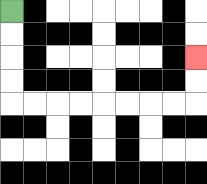{'start': '[0, 0]', 'end': '[8, 2]', 'path_directions': 'D,D,D,D,R,R,R,R,R,R,R,R,U,U', 'path_coordinates': '[[0, 0], [0, 1], [0, 2], [0, 3], [0, 4], [1, 4], [2, 4], [3, 4], [4, 4], [5, 4], [6, 4], [7, 4], [8, 4], [8, 3], [8, 2]]'}